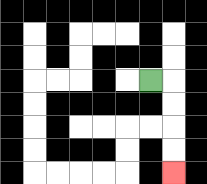{'start': '[6, 3]', 'end': '[7, 7]', 'path_directions': 'R,D,D,D,D', 'path_coordinates': '[[6, 3], [7, 3], [7, 4], [7, 5], [7, 6], [7, 7]]'}